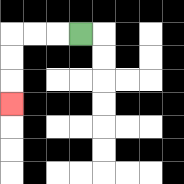{'start': '[3, 1]', 'end': '[0, 4]', 'path_directions': 'L,L,L,D,D,D', 'path_coordinates': '[[3, 1], [2, 1], [1, 1], [0, 1], [0, 2], [0, 3], [0, 4]]'}